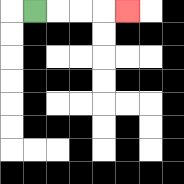{'start': '[1, 0]', 'end': '[5, 0]', 'path_directions': 'R,R,R,R', 'path_coordinates': '[[1, 0], [2, 0], [3, 0], [4, 0], [5, 0]]'}